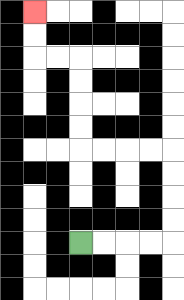{'start': '[3, 10]', 'end': '[1, 0]', 'path_directions': 'R,R,R,R,U,U,U,U,L,L,L,L,U,U,U,U,L,L,U,U', 'path_coordinates': '[[3, 10], [4, 10], [5, 10], [6, 10], [7, 10], [7, 9], [7, 8], [7, 7], [7, 6], [6, 6], [5, 6], [4, 6], [3, 6], [3, 5], [3, 4], [3, 3], [3, 2], [2, 2], [1, 2], [1, 1], [1, 0]]'}